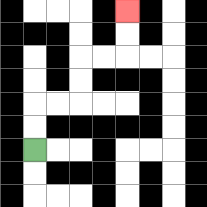{'start': '[1, 6]', 'end': '[5, 0]', 'path_directions': 'U,U,R,R,U,U,R,R,U,U', 'path_coordinates': '[[1, 6], [1, 5], [1, 4], [2, 4], [3, 4], [3, 3], [3, 2], [4, 2], [5, 2], [5, 1], [5, 0]]'}